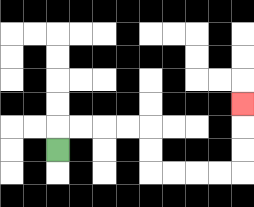{'start': '[2, 6]', 'end': '[10, 4]', 'path_directions': 'U,R,R,R,R,D,D,R,R,R,R,U,U,U', 'path_coordinates': '[[2, 6], [2, 5], [3, 5], [4, 5], [5, 5], [6, 5], [6, 6], [6, 7], [7, 7], [8, 7], [9, 7], [10, 7], [10, 6], [10, 5], [10, 4]]'}